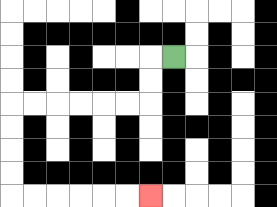{'start': '[7, 2]', 'end': '[6, 8]', 'path_directions': 'L,D,D,L,L,L,L,L,L,D,D,D,D,R,R,R,R,R,R', 'path_coordinates': '[[7, 2], [6, 2], [6, 3], [6, 4], [5, 4], [4, 4], [3, 4], [2, 4], [1, 4], [0, 4], [0, 5], [0, 6], [0, 7], [0, 8], [1, 8], [2, 8], [3, 8], [4, 8], [5, 8], [6, 8]]'}